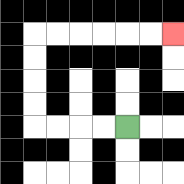{'start': '[5, 5]', 'end': '[7, 1]', 'path_directions': 'L,L,L,L,U,U,U,U,R,R,R,R,R,R', 'path_coordinates': '[[5, 5], [4, 5], [3, 5], [2, 5], [1, 5], [1, 4], [1, 3], [1, 2], [1, 1], [2, 1], [3, 1], [4, 1], [5, 1], [6, 1], [7, 1]]'}